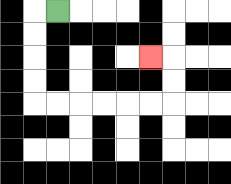{'start': '[2, 0]', 'end': '[6, 2]', 'path_directions': 'L,D,D,D,D,R,R,R,R,R,R,U,U,L', 'path_coordinates': '[[2, 0], [1, 0], [1, 1], [1, 2], [1, 3], [1, 4], [2, 4], [3, 4], [4, 4], [5, 4], [6, 4], [7, 4], [7, 3], [7, 2], [6, 2]]'}